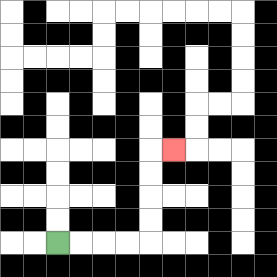{'start': '[2, 10]', 'end': '[7, 6]', 'path_directions': 'R,R,R,R,U,U,U,U,R', 'path_coordinates': '[[2, 10], [3, 10], [4, 10], [5, 10], [6, 10], [6, 9], [6, 8], [6, 7], [6, 6], [7, 6]]'}